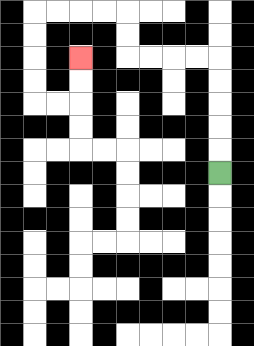{'start': '[9, 7]', 'end': '[3, 2]', 'path_directions': 'U,U,U,U,U,L,L,L,L,U,U,L,L,L,L,D,D,D,D,R,R,U,U', 'path_coordinates': '[[9, 7], [9, 6], [9, 5], [9, 4], [9, 3], [9, 2], [8, 2], [7, 2], [6, 2], [5, 2], [5, 1], [5, 0], [4, 0], [3, 0], [2, 0], [1, 0], [1, 1], [1, 2], [1, 3], [1, 4], [2, 4], [3, 4], [3, 3], [3, 2]]'}